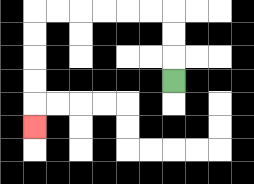{'start': '[7, 3]', 'end': '[1, 5]', 'path_directions': 'U,U,U,L,L,L,L,L,L,D,D,D,D,D', 'path_coordinates': '[[7, 3], [7, 2], [7, 1], [7, 0], [6, 0], [5, 0], [4, 0], [3, 0], [2, 0], [1, 0], [1, 1], [1, 2], [1, 3], [1, 4], [1, 5]]'}